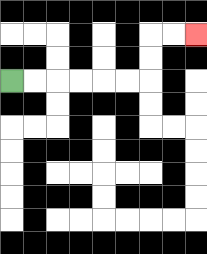{'start': '[0, 3]', 'end': '[8, 1]', 'path_directions': 'R,R,R,R,R,R,U,U,R,R', 'path_coordinates': '[[0, 3], [1, 3], [2, 3], [3, 3], [4, 3], [5, 3], [6, 3], [6, 2], [6, 1], [7, 1], [8, 1]]'}